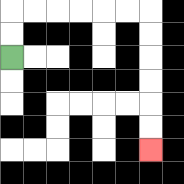{'start': '[0, 2]', 'end': '[6, 6]', 'path_directions': 'U,U,R,R,R,R,R,R,D,D,D,D,D,D', 'path_coordinates': '[[0, 2], [0, 1], [0, 0], [1, 0], [2, 0], [3, 0], [4, 0], [5, 0], [6, 0], [6, 1], [6, 2], [6, 3], [6, 4], [6, 5], [6, 6]]'}